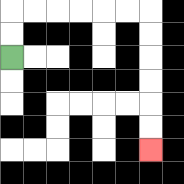{'start': '[0, 2]', 'end': '[6, 6]', 'path_directions': 'U,U,R,R,R,R,R,R,D,D,D,D,D,D', 'path_coordinates': '[[0, 2], [0, 1], [0, 0], [1, 0], [2, 0], [3, 0], [4, 0], [5, 0], [6, 0], [6, 1], [6, 2], [6, 3], [6, 4], [6, 5], [6, 6]]'}